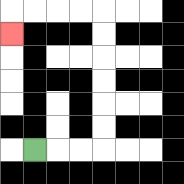{'start': '[1, 6]', 'end': '[0, 1]', 'path_directions': 'R,R,R,U,U,U,U,U,U,L,L,L,L,D', 'path_coordinates': '[[1, 6], [2, 6], [3, 6], [4, 6], [4, 5], [4, 4], [4, 3], [4, 2], [4, 1], [4, 0], [3, 0], [2, 0], [1, 0], [0, 0], [0, 1]]'}